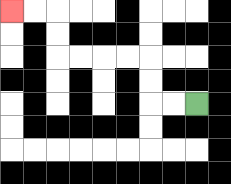{'start': '[8, 4]', 'end': '[0, 0]', 'path_directions': 'L,L,U,U,L,L,L,L,U,U,L,L', 'path_coordinates': '[[8, 4], [7, 4], [6, 4], [6, 3], [6, 2], [5, 2], [4, 2], [3, 2], [2, 2], [2, 1], [2, 0], [1, 0], [0, 0]]'}